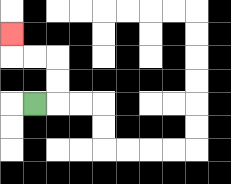{'start': '[1, 4]', 'end': '[0, 1]', 'path_directions': 'R,U,U,L,L,U', 'path_coordinates': '[[1, 4], [2, 4], [2, 3], [2, 2], [1, 2], [0, 2], [0, 1]]'}